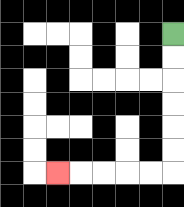{'start': '[7, 1]', 'end': '[2, 7]', 'path_directions': 'D,D,D,D,D,D,L,L,L,L,L', 'path_coordinates': '[[7, 1], [7, 2], [7, 3], [7, 4], [7, 5], [7, 6], [7, 7], [6, 7], [5, 7], [4, 7], [3, 7], [2, 7]]'}